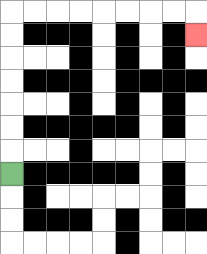{'start': '[0, 7]', 'end': '[8, 1]', 'path_directions': 'U,U,U,U,U,U,U,R,R,R,R,R,R,R,R,D', 'path_coordinates': '[[0, 7], [0, 6], [0, 5], [0, 4], [0, 3], [0, 2], [0, 1], [0, 0], [1, 0], [2, 0], [3, 0], [4, 0], [5, 0], [6, 0], [7, 0], [8, 0], [8, 1]]'}